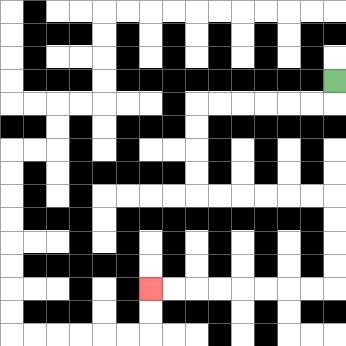{'start': '[14, 3]', 'end': '[6, 12]', 'path_directions': 'D,L,L,L,L,L,L,D,D,D,D,R,R,R,R,R,R,D,D,D,D,L,L,L,L,L,L,L,L', 'path_coordinates': '[[14, 3], [14, 4], [13, 4], [12, 4], [11, 4], [10, 4], [9, 4], [8, 4], [8, 5], [8, 6], [8, 7], [8, 8], [9, 8], [10, 8], [11, 8], [12, 8], [13, 8], [14, 8], [14, 9], [14, 10], [14, 11], [14, 12], [13, 12], [12, 12], [11, 12], [10, 12], [9, 12], [8, 12], [7, 12], [6, 12]]'}